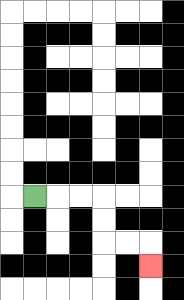{'start': '[1, 8]', 'end': '[6, 11]', 'path_directions': 'R,R,R,D,D,R,R,D', 'path_coordinates': '[[1, 8], [2, 8], [3, 8], [4, 8], [4, 9], [4, 10], [5, 10], [6, 10], [6, 11]]'}